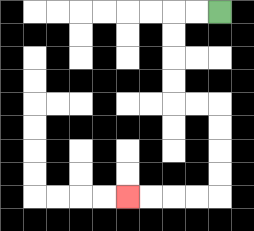{'start': '[9, 0]', 'end': '[5, 8]', 'path_directions': 'L,L,D,D,D,D,R,R,D,D,D,D,L,L,L,L', 'path_coordinates': '[[9, 0], [8, 0], [7, 0], [7, 1], [7, 2], [7, 3], [7, 4], [8, 4], [9, 4], [9, 5], [9, 6], [9, 7], [9, 8], [8, 8], [7, 8], [6, 8], [5, 8]]'}